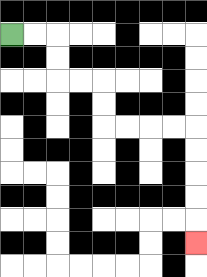{'start': '[0, 1]', 'end': '[8, 10]', 'path_directions': 'R,R,D,D,R,R,D,D,R,R,R,R,D,D,D,D,D', 'path_coordinates': '[[0, 1], [1, 1], [2, 1], [2, 2], [2, 3], [3, 3], [4, 3], [4, 4], [4, 5], [5, 5], [6, 5], [7, 5], [8, 5], [8, 6], [8, 7], [8, 8], [8, 9], [8, 10]]'}